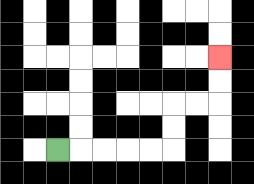{'start': '[2, 6]', 'end': '[9, 2]', 'path_directions': 'R,R,R,R,R,U,U,R,R,U,U', 'path_coordinates': '[[2, 6], [3, 6], [4, 6], [5, 6], [6, 6], [7, 6], [7, 5], [7, 4], [8, 4], [9, 4], [9, 3], [9, 2]]'}